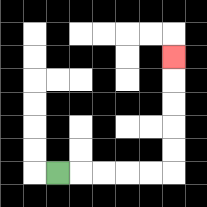{'start': '[2, 7]', 'end': '[7, 2]', 'path_directions': 'R,R,R,R,R,U,U,U,U,U', 'path_coordinates': '[[2, 7], [3, 7], [4, 7], [5, 7], [6, 7], [7, 7], [7, 6], [7, 5], [7, 4], [7, 3], [7, 2]]'}